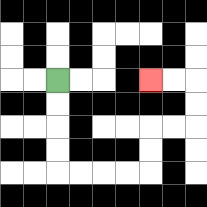{'start': '[2, 3]', 'end': '[6, 3]', 'path_directions': 'D,D,D,D,R,R,R,R,U,U,R,R,U,U,L,L', 'path_coordinates': '[[2, 3], [2, 4], [2, 5], [2, 6], [2, 7], [3, 7], [4, 7], [5, 7], [6, 7], [6, 6], [6, 5], [7, 5], [8, 5], [8, 4], [8, 3], [7, 3], [6, 3]]'}